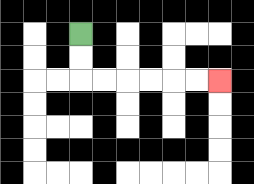{'start': '[3, 1]', 'end': '[9, 3]', 'path_directions': 'D,D,R,R,R,R,R,R', 'path_coordinates': '[[3, 1], [3, 2], [3, 3], [4, 3], [5, 3], [6, 3], [7, 3], [8, 3], [9, 3]]'}